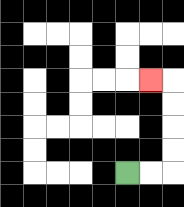{'start': '[5, 7]', 'end': '[6, 3]', 'path_directions': 'R,R,U,U,U,U,L', 'path_coordinates': '[[5, 7], [6, 7], [7, 7], [7, 6], [7, 5], [7, 4], [7, 3], [6, 3]]'}